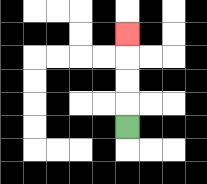{'start': '[5, 5]', 'end': '[5, 1]', 'path_directions': 'U,U,U,U', 'path_coordinates': '[[5, 5], [5, 4], [5, 3], [5, 2], [5, 1]]'}